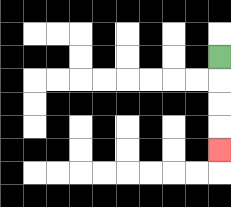{'start': '[9, 2]', 'end': '[9, 6]', 'path_directions': 'D,D,D,D', 'path_coordinates': '[[9, 2], [9, 3], [9, 4], [9, 5], [9, 6]]'}